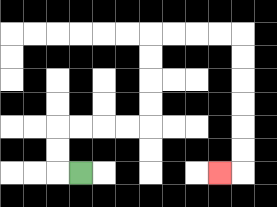{'start': '[3, 7]', 'end': '[9, 7]', 'path_directions': 'L,U,U,R,R,R,R,U,U,U,U,R,R,R,R,D,D,D,D,D,D,L', 'path_coordinates': '[[3, 7], [2, 7], [2, 6], [2, 5], [3, 5], [4, 5], [5, 5], [6, 5], [6, 4], [6, 3], [6, 2], [6, 1], [7, 1], [8, 1], [9, 1], [10, 1], [10, 2], [10, 3], [10, 4], [10, 5], [10, 6], [10, 7], [9, 7]]'}